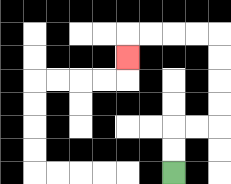{'start': '[7, 7]', 'end': '[5, 2]', 'path_directions': 'U,U,R,R,U,U,U,U,L,L,L,L,D', 'path_coordinates': '[[7, 7], [7, 6], [7, 5], [8, 5], [9, 5], [9, 4], [9, 3], [9, 2], [9, 1], [8, 1], [7, 1], [6, 1], [5, 1], [5, 2]]'}